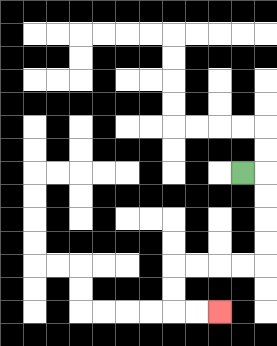{'start': '[10, 7]', 'end': '[9, 13]', 'path_directions': 'R,D,D,D,D,L,L,L,L,D,D,R,R', 'path_coordinates': '[[10, 7], [11, 7], [11, 8], [11, 9], [11, 10], [11, 11], [10, 11], [9, 11], [8, 11], [7, 11], [7, 12], [7, 13], [8, 13], [9, 13]]'}